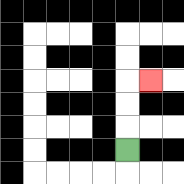{'start': '[5, 6]', 'end': '[6, 3]', 'path_directions': 'U,U,U,R', 'path_coordinates': '[[5, 6], [5, 5], [5, 4], [5, 3], [6, 3]]'}